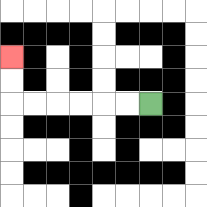{'start': '[6, 4]', 'end': '[0, 2]', 'path_directions': 'L,L,L,L,L,L,U,U', 'path_coordinates': '[[6, 4], [5, 4], [4, 4], [3, 4], [2, 4], [1, 4], [0, 4], [0, 3], [0, 2]]'}